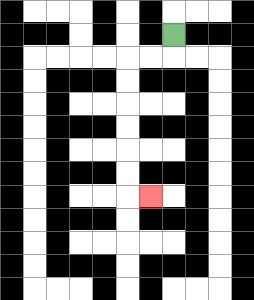{'start': '[7, 1]', 'end': '[6, 8]', 'path_directions': 'D,L,L,D,D,D,D,D,D,R', 'path_coordinates': '[[7, 1], [7, 2], [6, 2], [5, 2], [5, 3], [5, 4], [5, 5], [5, 6], [5, 7], [5, 8], [6, 8]]'}